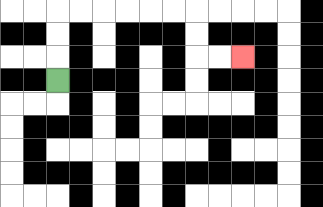{'start': '[2, 3]', 'end': '[10, 2]', 'path_directions': 'U,U,U,R,R,R,R,R,R,D,D,R,R', 'path_coordinates': '[[2, 3], [2, 2], [2, 1], [2, 0], [3, 0], [4, 0], [5, 0], [6, 0], [7, 0], [8, 0], [8, 1], [8, 2], [9, 2], [10, 2]]'}